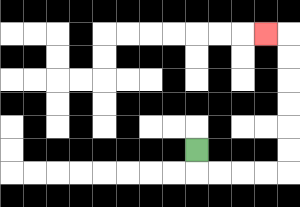{'start': '[8, 6]', 'end': '[11, 1]', 'path_directions': 'D,R,R,R,R,U,U,U,U,U,U,L', 'path_coordinates': '[[8, 6], [8, 7], [9, 7], [10, 7], [11, 7], [12, 7], [12, 6], [12, 5], [12, 4], [12, 3], [12, 2], [12, 1], [11, 1]]'}